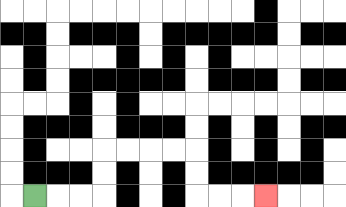{'start': '[1, 8]', 'end': '[11, 8]', 'path_directions': 'R,R,R,U,U,R,R,R,R,D,D,R,R,R', 'path_coordinates': '[[1, 8], [2, 8], [3, 8], [4, 8], [4, 7], [4, 6], [5, 6], [6, 6], [7, 6], [8, 6], [8, 7], [8, 8], [9, 8], [10, 8], [11, 8]]'}